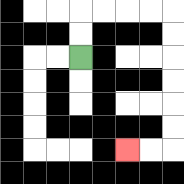{'start': '[3, 2]', 'end': '[5, 6]', 'path_directions': 'U,U,R,R,R,R,D,D,D,D,D,D,L,L', 'path_coordinates': '[[3, 2], [3, 1], [3, 0], [4, 0], [5, 0], [6, 0], [7, 0], [7, 1], [7, 2], [7, 3], [7, 4], [7, 5], [7, 6], [6, 6], [5, 6]]'}